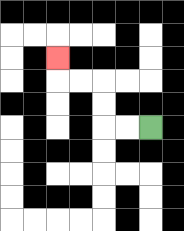{'start': '[6, 5]', 'end': '[2, 2]', 'path_directions': 'L,L,U,U,L,L,U', 'path_coordinates': '[[6, 5], [5, 5], [4, 5], [4, 4], [4, 3], [3, 3], [2, 3], [2, 2]]'}